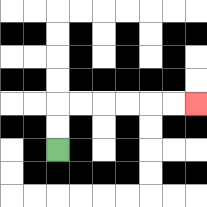{'start': '[2, 6]', 'end': '[8, 4]', 'path_directions': 'U,U,R,R,R,R,R,R', 'path_coordinates': '[[2, 6], [2, 5], [2, 4], [3, 4], [4, 4], [5, 4], [6, 4], [7, 4], [8, 4]]'}